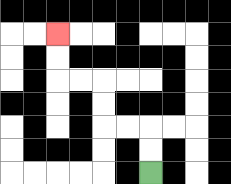{'start': '[6, 7]', 'end': '[2, 1]', 'path_directions': 'U,U,L,L,U,U,L,L,U,U', 'path_coordinates': '[[6, 7], [6, 6], [6, 5], [5, 5], [4, 5], [4, 4], [4, 3], [3, 3], [2, 3], [2, 2], [2, 1]]'}